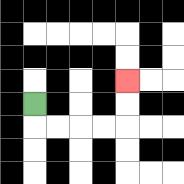{'start': '[1, 4]', 'end': '[5, 3]', 'path_directions': 'D,R,R,R,R,U,U', 'path_coordinates': '[[1, 4], [1, 5], [2, 5], [3, 5], [4, 5], [5, 5], [5, 4], [5, 3]]'}